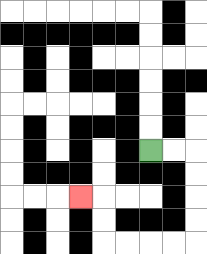{'start': '[6, 6]', 'end': '[3, 8]', 'path_directions': 'R,R,D,D,D,D,L,L,L,L,U,U,L', 'path_coordinates': '[[6, 6], [7, 6], [8, 6], [8, 7], [8, 8], [8, 9], [8, 10], [7, 10], [6, 10], [5, 10], [4, 10], [4, 9], [4, 8], [3, 8]]'}